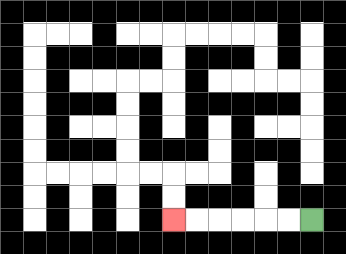{'start': '[13, 9]', 'end': '[7, 9]', 'path_directions': 'L,L,L,L,L,L', 'path_coordinates': '[[13, 9], [12, 9], [11, 9], [10, 9], [9, 9], [8, 9], [7, 9]]'}